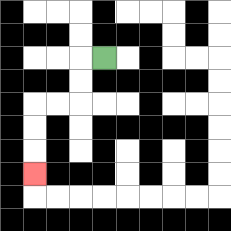{'start': '[4, 2]', 'end': '[1, 7]', 'path_directions': 'L,D,D,L,L,D,D,D', 'path_coordinates': '[[4, 2], [3, 2], [3, 3], [3, 4], [2, 4], [1, 4], [1, 5], [1, 6], [1, 7]]'}